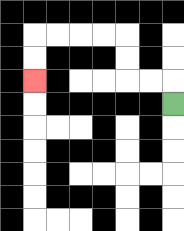{'start': '[7, 4]', 'end': '[1, 3]', 'path_directions': 'U,L,L,U,U,L,L,L,L,D,D', 'path_coordinates': '[[7, 4], [7, 3], [6, 3], [5, 3], [5, 2], [5, 1], [4, 1], [3, 1], [2, 1], [1, 1], [1, 2], [1, 3]]'}